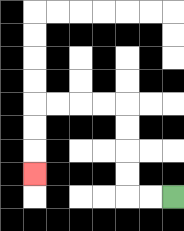{'start': '[7, 8]', 'end': '[1, 7]', 'path_directions': 'L,L,U,U,U,U,L,L,L,L,D,D,D', 'path_coordinates': '[[7, 8], [6, 8], [5, 8], [5, 7], [5, 6], [5, 5], [5, 4], [4, 4], [3, 4], [2, 4], [1, 4], [1, 5], [1, 6], [1, 7]]'}